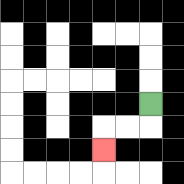{'start': '[6, 4]', 'end': '[4, 6]', 'path_directions': 'D,L,L,D', 'path_coordinates': '[[6, 4], [6, 5], [5, 5], [4, 5], [4, 6]]'}